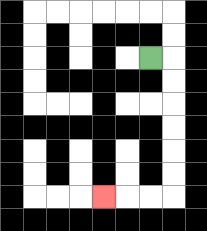{'start': '[6, 2]', 'end': '[4, 8]', 'path_directions': 'R,D,D,D,D,D,D,L,L,L', 'path_coordinates': '[[6, 2], [7, 2], [7, 3], [7, 4], [7, 5], [7, 6], [7, 7], [7, 8], [6, 8], [5, 8], [4, 8]]'}